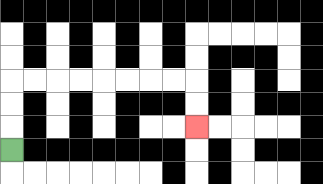{'start': '[0, 6]', 'end': '[8, 5]', 'path_directions': 'U,U,U,R,R,R,R,R,R,R,R,D,D', 'path_coordinates': '[[0, 6], [0, 5], [0, 4], [0, 3], [1, 3], [2, 3], [3, 3], [4, 3], [5, 3], [6, 3], [7, 3], [8, 3], [8, 4], [8, 5]]'}